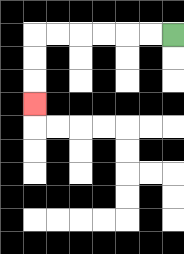{'start': '[7, 1]', 'end': '[1, 4]', 'path_directions': 'L,L,L,L,L,L,D,D,D', 'path_coordinates': '[[7, 1], [6, 1], [5, 1], [4, 1], [3, 1], [2, 1], [1, 1], [1, 2], [1, 3], [1, 4]]'}